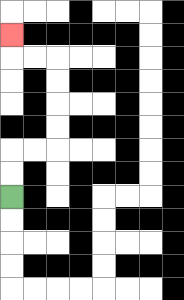{'start': '[0, 8]', 'end': '[0, 1]', 'path_directions': 'U,U,R,R,U,U,U,U,L,L,U', 'path_coordinates': '[[0, 8], [0, 7], [0, 6], [1, 6], [2, 6], [2, 5], [2, 4], [2, 3], [2, 2], [1, 2], [0, 2], [0, 1]]'}